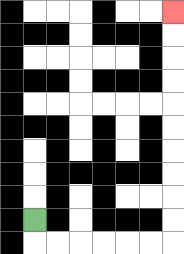{'start': '[1, 9]', 'end': '[7, 0]', 'path_directions': 'D,R,R,R,R,R,R,U,U,U,U,U,U,U,U,U,U', 'path_coordinates': '[[1, 9], [1, 10], [2, 10], [3, 10], [4, 10], [5, 10], [6, 10], [7, 10], [7, 9], [7, 8], [7, 7], [7, 6], [7, 5], [7, 4], [7, 3], [7, 2], [7, 1], [7, 0]]'}